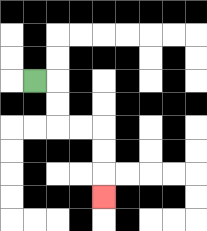{'start': '[1, 3]', 'end': '[4, 8]', 'path_directions': 'R,D,D,R,R,D,D,D', 'path_coordinates': '[[1, 3], [2, 3], [2, 4], [2, 5], [3, 5], [4, 5], [4, 6], [4, 7], [4, 8]]'}